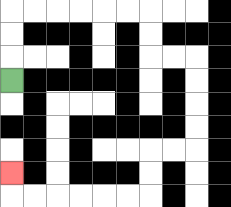{'start': '[0, 3]', 'end': '[0, 7]', 'path_directions': 'U,U,U,R,R,R,R,R,R,D,D,R,R,D,D,D,D,L,L,D,D,L,L,L,L,L,L,U', 'path_coordinates': '[[0, 3], [0, 2], [0, 1], [0, 0], [1, 0], [2, 0], [3, 0], [4, 0], [5, 0], [6, 0], [6, 1], [6, 2], [7, 2], [8, 2], [8, 3], [8, 4], [8, 5], [8, 6], [7, 6], [6, 6], [6, 7], [6, 8], [5, 8], [4, 8], [3, 8], [2, 8], [1, 8], [0, 8], [0, 7]]'}